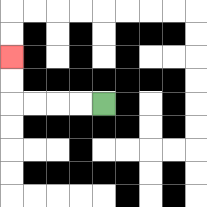{'start': '[4, 4]', 'end': '[0, 2]', 'path_directions': 'L,L,L,L,U,U', 'path_coordinates': '[[4, 4], [3, 4], [2, 4], [1, 4], [0, 4], [0, 3], [0, 2]]'}